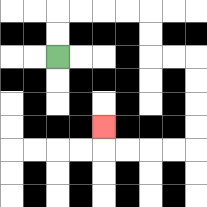{'start': '[2, 2]', 'end': '[4, 5]', 'path_directions': 'U,U,R,R,R,R,D,D,R,R,D,D,D,D,L,L,L,L,U', 'path_coordinates': '[[2, 2], [2, 1], [2, 0], [3, 0], [4, 0], [5, 0], [6, 0], [6, 1], [6, 2], [7, 2], [8, 2], [8, 3], [8, 4], [8, 5], [8, 6], [7, 6], [6, 6], [5, 6], [4, 6], [4, 5]]'}